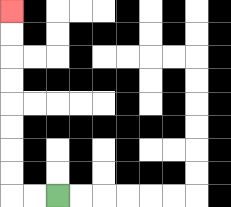{'start': '[2, 8]', 'end': '[0, 0]', 'path_directions': 'L,L,U,U,U,U,U,U,U,U', 'path_coordinates': '[[2, 8], [1, 8], [0, 8], [0, 7], [0, 6], [0, 5], [0, 4], [0, 3], [0, 2], [0, 1], [0, 0]]'}